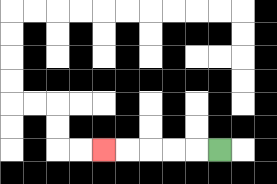{'start': '[9, 6]', 'end': '[4, 6]', 'path_directions': 'L,L,L,L,L', 'path_coordinates': '[[9, 6], [8, 6], [7, 6], [6, 6], [5, 6], [4, 6]]'}